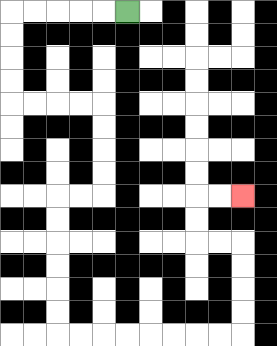{'start': '[5, 0]', 'end': '[10, 8]', 'path_directions': 'L,L,L,L,L,D,D,D,D,R,R,R,R,D,D,D,D,L,L,D,D,D,D,D,D,R,R,R,R,R,R,R,R,U,U,U,U,L,L,U,U,R,R', 'path_coordinates': '[[5, 0], [4, 0], [3, 0], [2, 0], [1, 0], [0, 0], [0, 1], [0, 2], [0, 3], [0, 4], [1, 4], [2, 4], [3, 4], [4, 4], [4, 5], [4, 6], [4, 7], [4, 8], [3, 8], [2, 8], [2, 9], [2, 10], [2, 11], [2, 12], [2, 13], [2, 14], [3, 14], [4, 14], [5, 14], [6, 14], [7, 14], [8, 14], [9, 14], [10, 14], [10, 13], [10, 12], [10, 11], [10, 10], [9, 10], [8, 10], [8, 9], [8, 8], [9, 8], [10, 8]]'}